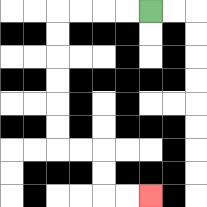{'start': '[6, 0]', 'end': '[6, 8]', 'path_directions': 'L,L,L,L,D,D,D,D,D,D,R,R,D,D,R,R', 'path_coordinates': '[[6, 0], [5, 0], [4, 0], [3, 0], [2, 0], [2, 1], [2, 2], [2, 3], [2, 4], [2, 5], [2, 6], [3, 6], [4, 6], [4, 7], [4, 8], [5, 8], [6, 8]]'}